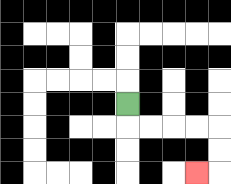{'start': '[5, 4]', 'end': '[8, 7]', 'path_directions': 'D,R,R,R,R,D,D,L', 'path_coordinates': '[[5, 4], [5, 5], [6, 5], [7, 5], [8, 5], [9, 5], [9, 6], [9, 7], [8, 7]]'}